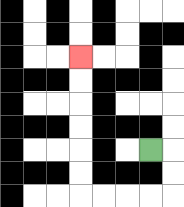{'start': '[6, 6]', 'end': '[3, 2]', 'path_directions': 'R,D,D,L,L,L,L,U,U,U,U,U,U', 'path_coordinates': '[[6, 6], [7, 6], [7, 7], [7, 8], [6, 8], [5, 8], [4, 8], [3, 8], [3, 7], [3, 6], [3, 5], [3, 4], [3, 3], [3, 2]]'}